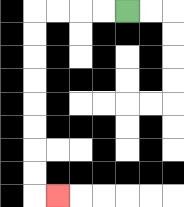{'start': '[5, 0]', 'end': '[2, 8]', 'path_directions': 'L,L,L,L,D,D,D,D,D,D,D,D,R', 'path_coordinates': '[[5, 0], [4, 0], [3, 0], [2, 0], [1, 0], [1, 1], [1, 2], [1, 3], [1, 4], [1, 5], [1, 6], [1, 7], [1, 8], [2, 8]]'}